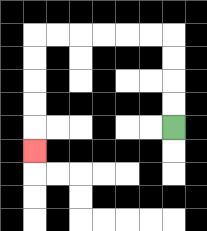{'start': '[7, 5]', 'end': '[1, 6]', 'path_directions': 'U,U,U,U,L,L,L,L,L,L,D,D,D,D,D', 'path_coordinates': '[[7, 5], [7, 4], [7, 3], [7, 2], [7, 1], [6, 1], [5, 1], [4, 1], [3, 1], [2, 1], [1, 1], [1, 2], [1, 3], [1, 4], [1, 5], [1, 6]]'}